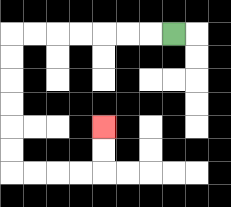{'start': '[7, 1]', 'end': '[4, 5]', 'path_directions': 'L,L,L,L,L,L,L,D,D,D,D,D,D,R,R,R,R,U,U', 'path_coordinates': '[[7, 1], [6, 1], [5, 1], [4, 1], [3, 1], [2, 1], [1, 1], [0, 1], [0, 2], [0, 3], [0, 4], [0, 5], [0, 6], [0, 7], [1, 7], [2, 7], [3, 7], [4, 7], [4, 6], [4, 5]]'}